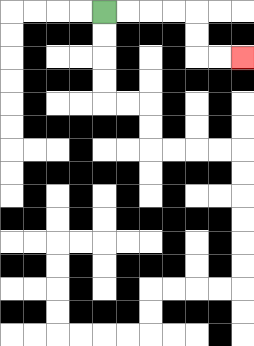{'start': '[4, 0]', 'end': '[10, 2]', 'path_directions': 'R,R,R,R,D,D,R,R', 'path_coordinates': '[[4, 0], [5, 0], [6, 0], [7, 0], [8, 0], [8, 1], [8, 2], [9, 2], [10, 2]]'}